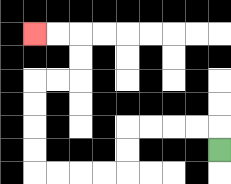{'start': '[9, 6]', 'end': '[1, 1]', 'path_directions': 'U,L,L,L,L,D,D,L,L,L,L,U,U,U,U,R,R,U,U,L,L', 'path_coordinates': '[[9, 6], [9, 5], [8, 5], [7, 5], [6, 5], [5, 5], [5, 6], [5, 7], [4, 7], [3, 7], [2, 7], [1, 7], [1, 6], [1, 5], [1, 4], [1, 3], [2, 3], [3, 3], [3, 2], [3, 1], [2, 1], [1, 1]]'}